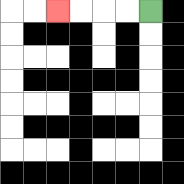{'start': '[6, 0]', 'end': '[2, 0]', 'path_directions': 'L,L,L,L', 'path_coordinates': '[[6, 0], [5, 0], [4, 0], [3, 0], [2, 0]]'}